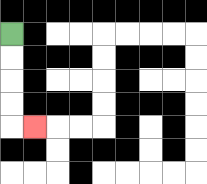{'start': '[0, 1]', 'end': '[1, 5]', 'path_directions': 'D,D,D,D,R', 'path_coordinates': '[[0, 1], [0, 2], [0, 3], [0, 4], [0, 5], [1, 5]]'}